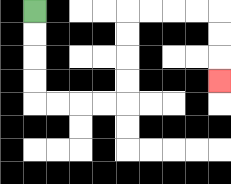{'start': '[1, 0]', 'end': '[9, 3]', 'path_directions': 'D,D,D,D,R,R,R,R,U,U,U,U,R,R,R,R,D,D,D', 'path_coordinates': '[[1, 0], [1, 1], [1, 2], [1, 3], [1, 4], [2, 4], [3, 4], [4, 4], [5, 4], [5, 3], [5, 2], [5, 1], [5, 0], [6, 0], [7, 0], [8, 0], [9, 0], [9, 1], [9, 2], [9, 3]]'}